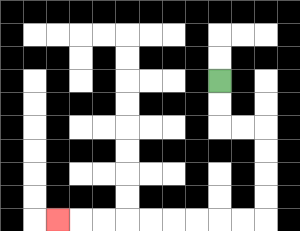{'start': '[9, 3]', 'end': '[2, 9]', 'path_directions': 'D,D,R,R,D,D,D,D,L,L,L,L,L,L,L,L,L', 'path_coordinates': '[[9, 3], [9, 4], [9, 5], [10, 5], [11, 5], [11, 6], [11, 7], [11, 8], [11, 9], [10, 9], [9, 9], [8, 9], [7, 9], [6, 9], [5, 9], [4, 9], [3, 9], [2, 9]]'}